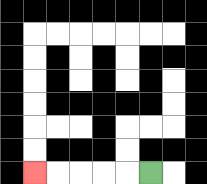{'start': '[6, 7]', 'end': '[1, 7]', 'path_directions': 'L,L,L,L,L', 'path_coordinates': '[[6, 7], [5, 7], [4, 7], [3, 7], [2, 7], [1, 7]]'}